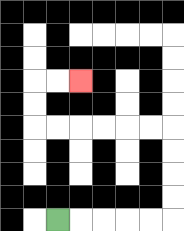{'start': '[2, 9]', 'end': '[3, 3]', 'path_directions': 'R,R,R,R,R,U,U,U,U,L,L,L,L,L,L,U,U,R,R', 'path_coordinates': '[[2, 9], [3, 9], [4, 9], [5, 9], [6, 9], [7, 9], [7, 8], [7, 7], [7, 6], [7, 5], [6, 5], [5, 5], [4, 5], [3, 5], [2, 5], [1, 5], [1, 4], [1, 3], [2, 3], [3, 3]]'}